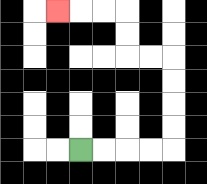{'start': '[3, 6]', 'end': '[2, 0]', 'path_directions': 'R,R,R,R,U,U,U,U,L,L,U,U,L,L,L', 'path_coordinates': '[[3, 6], [4, 6], [5, 6], [6, 6], [7, 6], [7, 5], [7, 4], [7, 3], [7, 2], [6, 2], [5, 2], [5, 1], [5, 0], [4, 0], [3, 0], [2, 0]]'}